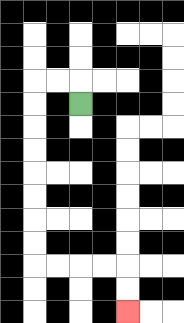{'start': '[3, 4]', 'end': '[5, 13]', 'path_directions': 'U,L,L,D,D,D,D,D,D,D,D,R,R,R,R,D,D', 'path_coordinates': '[[3, 4], [3, 3], [2, 3], [1, 3], [1, 4], [1, 5], [1, 6], [1, 7], [1, 8], [1, 9], [1, 10], [1, 11], [2, 11], [3, 11], [4, 11], [5, 11], [5, 12], [5, 13]]'}